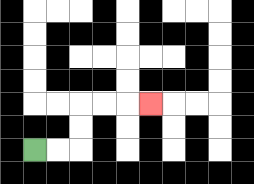{'start': '[1, 6]', 'end': '[6, 4]', 'path_directions': 'R,R,U,U,R,R,R', 'path_coordinates': '[[1, 6], [2, 6], [3, 6], [3, 5], [3, 4], [4, 4], [5, 4], [6, 4]]'}